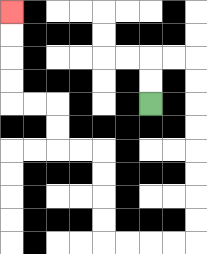{'start': '[6, 4]', 'end': '[0, 0]', 'path_directions': 'U,U,R,R,D,D,D,D,D,D,D,D,L,L,L,L,U,U,U,U,L,L,U,U,L,L,U,U,U,U', 'path_coordinates': '[[6, 4], [6, 3], [6, 2], [7, 2], [8, 2], [8, 3], [8, 4], [8, 5], [8, 6], [8, 7], [8, 8], [8, 9], [8, 10], [7, 10], [6, 10], [5, 10], [4, 10], [4, 9], [4, 8], [4, 7], [4, 6], [3, 6], [2, 6], [2, 5], [2, 4], [1, 4], [0, 4], [0, 3], [0, 2], [0, 1], [0, 0]]'}